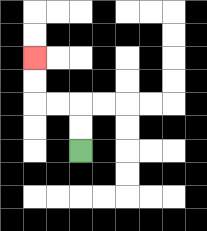{'start': '[3, 6]', 'end': '[1, 2]', 'path_directions': 'U,U,L,L,U,U', 'path_coordinates': '[[3, 6], [3, 5], [3, 4], [2, 4], [1, 4], [1, 3], [1, 2]]'}